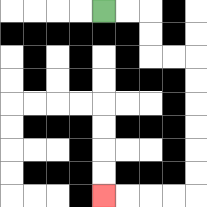{'start': '[4, 0]', 'end': '[4, 8]', 'path_directions': 'R,R,D,D,R,R,D,D,D,D,D,D,L,L,L,L', 'path_coordinates': '[[4, 0], [5, 0], [6, 0], [6, 1], [6, 2], [7, 2], [8, 2], [8, 3], [8, 4], [8, 5], [8, 6], [8, 7], [8, 8], [7, 8], [6, 8], [5, 8], [4, 8]]'}